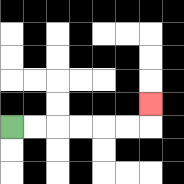{'start': '[0, 5]', 'end': '[6, 4]', 'path_directions': 'R,R,R,R,R,R,U', 'path_coordinates': '[[0, 5], [1, 5], [2, 5], [3, 5], [4, 5], [5, 5], [6, 5], [6, 4]]'}